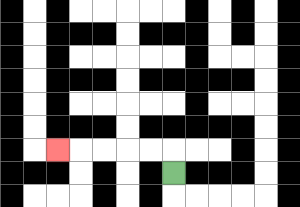{'start': '[7, 7]', 'end': '[2, 6]', 'path_directions': 'U,L,L,L,L,L', 'path_coordinates': '[[7, 7], [7, 6], [6, 6], [5, 6], [4, 6], [3, 6], [2, 6]]'}